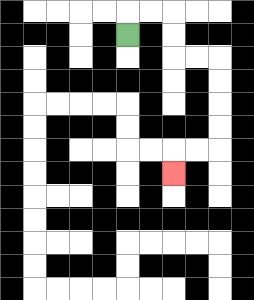{'start': '[5, 1]', 'end': '[7, 7]', 'path_directions': 'U,R,R,D,D,R,R,D,D,D,D,L,L,D', 'path_coordinates': '[[5, 1], [5, 0], [6, 0], [7, 0], [7, 1], [7, 2], [8, 2], [9, 2], [9, 3], [9, 4], [9, 5], [9, 6], [8, 6], [7, 6], [7, 7]]'}